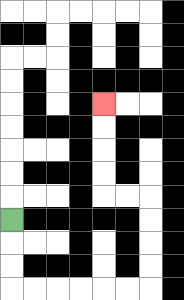{'start': '[0, 9]', 'end': '[4, 4]', 'path_directions': 'D,D,D,R,R,R,R,R,R,U,U,U,U,L,L,U,U,U,U', 'path_coordinates': '[[0, 9], [0, 10], [0, 11], [0, 12], [1, 12], [2, 12], [3, 12], [4, 12], [5, 12], [6, 12], [6, 11], [6, 10], [6, 9], [6, 8], [5, 8], [4, 8], [4, 7], [4, 6], [4, 5], [4, 4]]'}